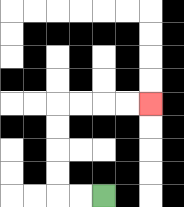{'start': '[4, 8]', 'end': '[6, 4]', 'path_directions': 'L,L,U,U,U,U,R,R,R,R', 'path_coordinates': '[[4, 8], [3, 8], [2, 8], [2, 7], [2, 6], [2, 5], [2, 4], [3, 4], [4, 4], [5, 4], [6, 4]]'}